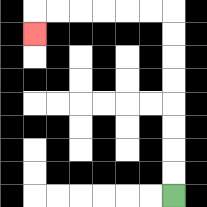{'start': '[7, 8]', 'end': '[1, 1]', 'path_directions': 'U,U,U,U,U,U,U,U,L,L,L,L,L,L,D', 'path_coordinates': '[[7, 8], [7, 7], [7, 6], [7, 5], [7, 4], [7, 3], [7, 2], [7, 1], [7, 0], [6, 0], [5, 0], [4, 0], [3, 0], [2, 0], [1, 0], [1, 1]]'}